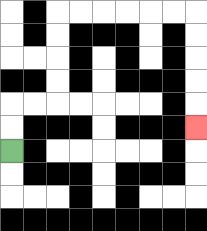{'start': '[0, 6]', 'end': '[8, 5]', 'path_directions': 'U,U,R,R,U,U,U,U,R,R,R,R,R,R,D,D,D,D,D', 'path_coordinates': '[[0, 6], [0, 5], [0, 4], [1, 4], [2, 4], [2, 3], [2, 2], [2, 1], [2, 0], [3, 0], [4, 0], [5, 0], [6, 0], [7, 0], [8, 0], [8, 1], [8, 2], [8, 3], [8, 4], [8, 5]]'}